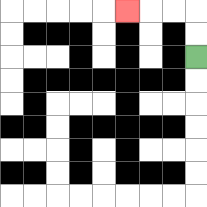{'start': '[8, 2]', 'end': '[5, 0]', 'path_directions': 'U,U,L,L,L', 'path_coordinates': '[[8, 2], [8, 1], [8, 0], [7, 0], [6, 0], [5, 0]]'}